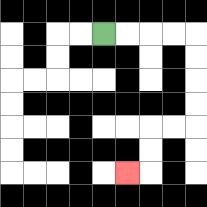{'start': '[4, 1]', 'end': '[5, 7]', 'path_directions': 'R,R,R,R,D,D,D,D,L,L,D,D,L', 'path_coordinates': '[[4, 1], [5, 1], [6, 1], [7, 1], [8, 1], [8, 2], [8, 3], [8, 4], [8, 5], [7, 5], [6, 5], [6, 6], [6, 7], [5, 7]]'}